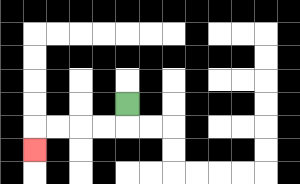{'start': '[5, 4]', 'end': '[1, 6]', 'path_directions': 'D,L,L,L,L,D', 'path_coordinates': '[[5, 4], [5, 5], [4, 5], [3, 5], [2, 5], [1, 5], [1, 6]]'}